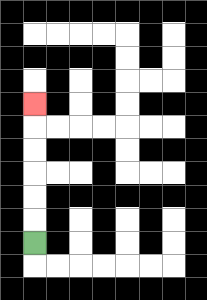{'start': '[1, 10]', 'end': '[1, 4]', 'path_directions': 'U,U,U,U,U,U', 'path_coordinates': '[[1, 10], [1, 9], [1, 8], [1, 7], [1, 6], [1, 5], [1, 4]]'}